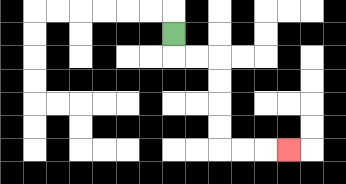{'start': '[7, 1]', 'end': '[12, 6]', 'path_directions': 'D,R,R,D,D,D,D,R,R,R', 'path_coordinates': '[[7, 1], [7, 2], [8, 2], [9, 2], [9, 3], [9, 4], [9, 5], [9, 6], [10, 6], [11, 6], [12, 6]]'}